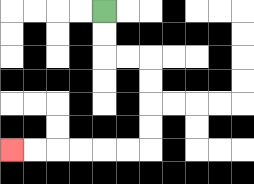{'start': '[4, 0]', 'end': '[0, 6]', 'path_directions': 'D,D,R,R,D,D,D,D,L,L,L,L,L,L', 'path_coordinates': '[[4, 0], [4, 1], [4, 2], [5, 2], [6, 2], [6, 3], [6, 4], [6, 5], [6, 6], [5, 6], [4, 6], [3, 6], [2, 6], [1, 6], [0, 6]]'}